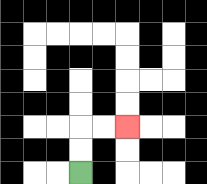{'start': '[3, 7]', 'end': '[5, 5]', 'path_directions': 'U,U,R,R', 'path_coordinates': '[[3, 7], [3, 6], [3, 5], [4, 5], [5, 5]]'}